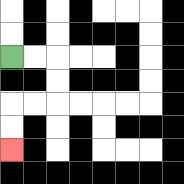{'start': '[0, 2]', 'end': '[0, 6]', 'path_directions': 'R,R,D,D,L,L,D,D', 'path_coordinates': '[[0, 2], [1, 2], [2, 2], [2, 3], [2, 4], [1, 4], [0, 4], [0, 5], [0, 6]]'}